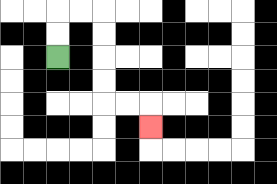{'start': '[2, 2]', 'end': '[6, 5]', 'path_directions': 'U,U,R,R,D,D,D,D,R,R,D', 'path_coordinates': '[[2, 2], [2, 1], [2, 0], [3, 0], [4, 0], [4, 1], [4, 2], [4, 3], [4, 4], [5, 4], [6, 4], [6, 5]]'}